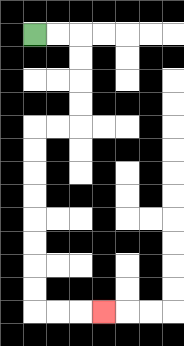{'start': '[1, 1]', 'end': '[4, 13]', 'path_directions': 'R,R,D,D,D,D,L,L,D,D,D,D,D,D,D,D,R,R,R', 'path_coordinates': '[[1, 1], [2, 1], [3, 1], [3, 2], [3, 3], [3, 4], [3, 5], [2, 5], [1, 5], [1, 6], [1, 7], [1, 8], [1, 9], [1, 10], [1, 11], [1, 12], [1, 13], [2, 13], [3, 13], [4, 13]]'}